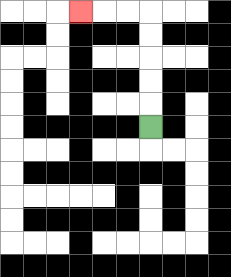{'start': '[6, 5]', 'end': '[3, 0]', 'path_directions': 'U,U,U,U,U,L,L,L', 'path_coordinates': '[[6, 5], [6, 4], [6, 3], [6, 2], [6, 1], [6, 0], [5, 0], [4, 0], [3, 0]]'}